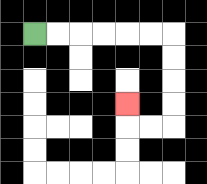{'start': '[1, 1]', 'end': '[5, 4]', 'path_directions': 'R,R,R,R,R,R,D,D,D,D,L,L,U', 'path_coordinates': '[[1, 1], [2, 1], [3, 1], [4, 1], [5, 1], [6, 1], [7, 1], [7, 2], [7, 3], [7, 4], [7, 5], [6, 5], [5, 5], [5, 4]]'}